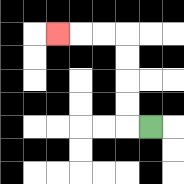{'start': '[6, 5]', 'end': '[2, 1]', 'path_directions': 'L,U,U,U,U,L,L,L', 'path_coordinates': '[[6, 5], [5, 5], [5, 4], [5, 3], [5, 2], [5, 1], [4, 1], [3, 1], [2, 1]]'}